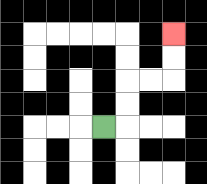{'start': '[4, 5]', 'end': '[7, 1]', 'path_directions': 'R,U,U,R,R,U,U', 'path_coordinates': '[[4, 5], [5, 5], [5, 4], [5, 3], [6, 3], [7, 3], [7, 2], [7, 1]]'}